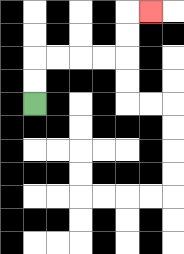{'start': '[1, 4]', 'end': '[6, 0]', 'path_directions': 'U,U,R,R,R,R,U,U,R', 'path_coordinates': '[[1, 4], [1, 3], [1, 2], [2, 2], [3, 2], [4, 2], [5, 2], [5, 1], [5, 0], [6, 0]]'}